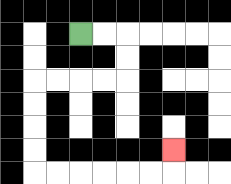{'start': '[3, 1]', 'end': '[7, 6]', 'path_directions': 'R,R,D,D,L,L,L,L,D,D,D,D,R,R,R,R,R,R,U', 'path_coordinates': '[[3, 1], [4, 1], [5, 1], [5, 2], [5, 3], [4, 3], [3, 3], [2, 3], [1, 3], [1, 4], [1, 5], [1, 6], [1, 7], [2, 7], [3, 7], [4, 7], [5, 7], [6, 7], [7, 7], [7, 6]]'}